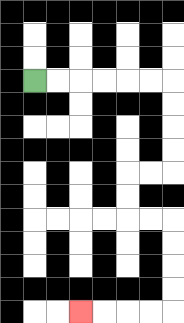{'start': '[1, 3]', 'end': '[3, 13]', 'path_directions': 'R,R,R,R,R,R,D,D,D,D,L,L,D,D,R,R,D,D,D,D,L,L,L,L', 'path_coordinates': '[[1, 3], [2, 3], [3, 3], [4, 3], [5, 3], [6, 3], [7, 3], [7, 4], [7, 5], [7, 6], [7, 7], [6, 7], [5, 7], [5, 8], [5, 9], [6, 9], [7, 9], [7, 10], [7, 11], [7, 12], [7, 13], [6, 13], [5, 13], [4, 13], [3, 13]]'}